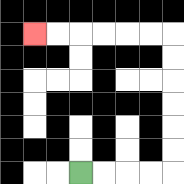{'start': '[3, 7]', 'end': '[1, 1]', 'path_directions': 'R,R,R,R,U,U,U,U,U,U,L,L,L,L,L,L', 'path_coordinates': '[[3, 7], [4, 7], [5, 7], [6, 7], [7, 7], [7, 6], [7, 5], [7, 4], [7, 3], [7, 2], [7, 1], [6, 1], [5, 1], [4, 1], [3, 1], [2, 1], [1, 1]]'}